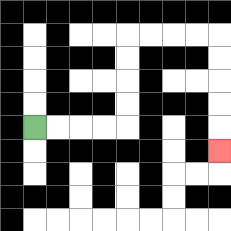{'start': '[1, 5]', 'end': '[9, 6]', 'path_directions': 'R,R,R,R,U,U,U,U,R,R,R,R,D,D,D,D,D', 'path_coordinates': '[[1, 5], [2, 5], [3, 5], [4, 5], [5, 5], [5, 4], [5, 3], [5, 2], [5, 1], [6, 1], [7, 1], [8, 1], [9, 1], [9, 2], [9, 3], [9, 4], [9, 5], [9, 6]]'}